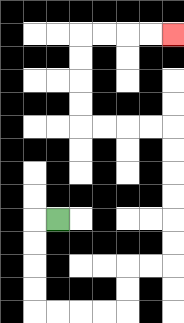{'start': '[2, 9]', 'end': '[7, 1]', 'path_directions': 'L,D,D,D,D,R,R,R,R,U,U,R,R,U,U,U,U,U,U,L,L,L,L,U,U,U,U,R,R,R,R', 'path_coordinates': '[[2, 9], [1, 9], [1, 10], [1, 11], [1, 12], [1, 13], [2, 13], [3, 13], [4, 13], [5, 13], [5, 12], [5, 11], [6, 11], [7, 11], [7, 10], [7, 9], [7, 8], [7, 7], [7, 6], [7, 5], [6, 5], [5, 5], [4, 5], [3, 5], [3, 4], [3, 3], [3, 2], [3, 1], [4, 1], [5, 1], [6, 1], [7, 1]]'}